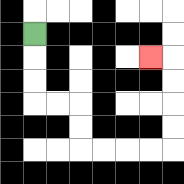{'start': '[1, 1]', 'end': '[6, 2]', 'path_directions': 'D,D,D,R,R,D,D,R,R,R,R,U,U,U,U,L', 'path_coordinates': '[[1, 1], [1, 2], [1, 3], [1, 4], [2, 4], [3, 4], [3, 5], [3, 6], [4, 6], [5, 6], [6, 6], [7, 6], [7, 5], [7, 4], [7, 3], [7, 2], [6, 2]]'}